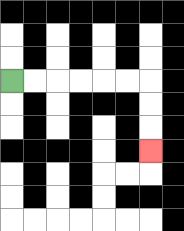{'start': '[0, 3]', 'end': '[6, 6]', 'path_directions': 'R,R,R,R,R,R,D,D,D', 'path_coordinates': '[[0, 3], [1, 3], [2, 3], [3, 3], [4, 3], [5, 3], [6, 3], [6, 4], [6, 5], [6, 6]]'}